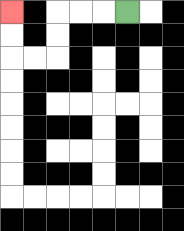{'start': '[5, 0]', 'end': '[0, 0]', 'path_directions': 'L,L,L,D,D,L,L,U,U', 'path_coordinates': '[[5, 0], [4, 0], [3, 0], [2, 0], [2, 1], [2, 2], [1, 2], [0, 2], [0, 1], [0, 0]]'}